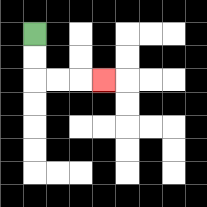{'start': '[1, 1]', 'end': '[4, 3]', 'path_directions': 'D,D,R,R,R', 'path_coordinates': '[[1, 1], [1, 2], [1, 3], [2, 3], [3, 3], [4, 3]]'}